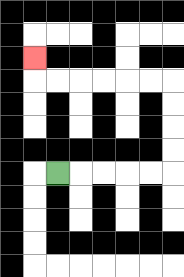{'start': '[2, 7]', 'end': '[1, 2]', 'path_directions': 'R,R,R,R,R,U,U,U,U,L,L,L,L,L,L,U', 'path_coordinates': '[[2, 7], [3, 7], [4, 7], [5, 7], [6, 7], [7, 7], [7, 6], [7, 5], [7, 4], [7, 3], [6, 3], [5, 3], [4, 3], [3, 3], [2, 3], [1, 3], [1, 2]]'}